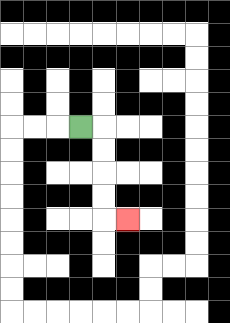{'start': '[3, 5]', 'end': '[5, 9]', 'path_directions': 'R,D,D,D,D,R', 'path_coordinates': '[[3, 5], [4, 5], [4, 6], [4, 7], [4, 8], [4, 9], [5, 9]]'}